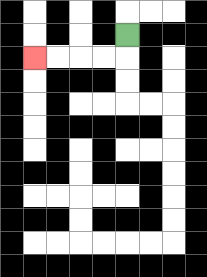{'start': '[5, 1]', 'end': '[1, 2]', 'path_directions': 'D,L,L,L,L', 'path_coordinates': '[[5, 1], [5, 2], [4, 2], [3, 2], [2, 2], [1, 2]]'}